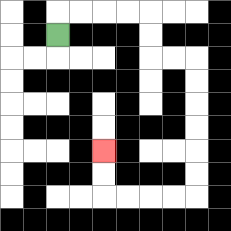{'start': '[2, 1]', 'end': '[4, 6]', 'path_directions': 'U,R,R,R,R,D,D,R,R,D,D,D,D,D,D,L,L,L,L,U,U', 'path_coordinates': '[[2, 1], [2, 0], [3, 0], [4, 0], [5, 0], [6, 0], [6, 1], [6, 2], [7, 2], [8, 2], [8, 3], [8, 4], [8, 5], [8, 6], [8, 7], [8, 8], [7, 8], [6, 8], [5, 8], [4, 8], [4, 7], [4, 6]]'}